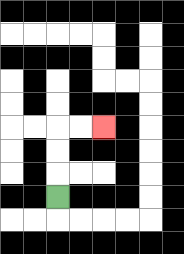{'start': '[2, 8]', 'end': '[4, 5]', 'path_directions': 'U,U,U,R,R', 'path_coordinates': '[[2, 8], [2, 7], [2, 6], [2, 5], [3, 5], [4, 5]]'}